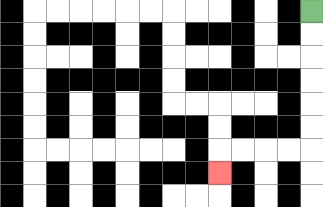{'start': '[13, 0]', 'end': '[9, 7]', 'path_directions': 'D,D,D,D,D,D,L,L,L,L,D', 'path_coordinates': '[[13, 0], [13, 1], [13, 2], [13, 3], [13, 4], [13, 5], [13, 6], [12, 6], [11, 6], [10, 6], [9, 6], [9, 7]]'}